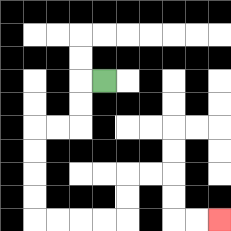{'start': '[4, 3]', 'end': '[9, 9]', 'path_directions': 'L,D,D,L,L,D,D,D,D,R,R,R,R,U,U,R,R,D,D,R,R', 'path_coordinates': '[[4, 3], [3, 3], [3, 4], [3, 5], [2, 5], [1, 5], [1, 6], [1, 7], [1, 8], [1, 9], [2, 9], [3, 9], [4, 9], [5, 9], [5, 8], [5, 7], [6, 7], [7, 7], [7, 8], [7, 9], [8, 9], [9, 9]]'}